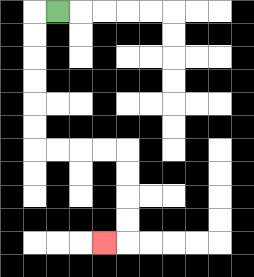{'start': '[2, 0]', 'end': '[4, 10]', 'path_directions': 'L,D,D,D,D,D,D,R,R,R,R,D,D,D,D,L', 'path_coordinates': '[[2, 0], [1, 0], [1, 1], [1, 2], [1, 3], [1, 4], [1, 5], [1, 6], [2, 6], [3, 6], [4, 6], [5, 6], [5, 7], [5, 8], [5, 9], [5, 10], [4, 10]]'}